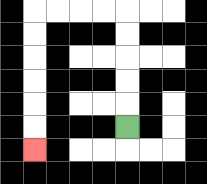{'start': '[5, 5]', 'end': '[1, 6]', 'path_directions': 'U,U,U,U,U,L,L,L,L,D,D,D,D,D,D', 'path_coordinates': '[[5, 5], [5, 4], [5, 3], [5, 2], [5, 1], [5, 0], [4, 0], [3, 0], [2, 0], [1, 0], [1, 1], [1, 2], [1, 3], [1, 4], [1, 5], [1, 6]]'}